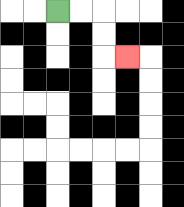{'start': '[2, 0]', 'end': '[5, 2]', 'path_directions': 'R,R,D,D,R', 'path_coordinates': '[[2, 0], [3, 0], [4, 0], [4, 1], [4, 2], [5, 2]]'}